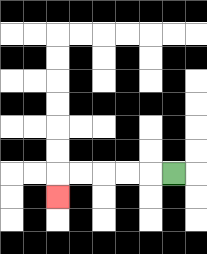{'start': '[7, 7]', 'end': '[2, 8]', 'path_directions': 'L,L,L,L,L,D', 'path_coordinates': '[[7, 7], [6, 7], [5, 7], [4, 7], [3, 7], [2, 7], [2, 8]]'}